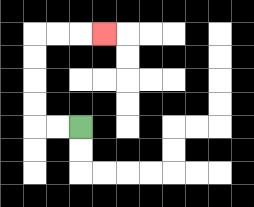{'start': '[3, 5]', 'end': '[4, 1]', 'path_directions': 'L,L,U,U,U,U,R,R,R', 'path_coordinates': '[[3, 5], [2, 5], [1, 5], [1, 4], [1, 3], [1, 2], [1, 1], [2, 1], [3, 1], [4, 1]]'}